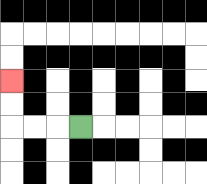{'start': '[3, 5]', 'end': '[0, 3]', 'path_directions': 'L,L,L,U,U', 'path_coordinates': '[[3, 5], [2, 5], [1, 5], [0, 5], [0, 4], [0, 3]]'}